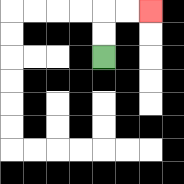{'start': '[4, 2]', 'end': '[6, 0]', 'path_directions': 'U,U,R,R', 'path_coordinates': '[[4, 2], [4, 1], [4, 0], [5, 0], [6, 0]]'}